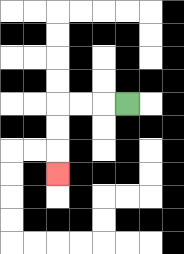{'start': '[5, 4]', 'end': '[2, 7]', 'path_directions': 'L,L,L,D,D,D', 'path_coordinates': '[[5, 4], [4, 4], [3, 4], [2, 4], [2, 5], [2, 6], [2, 7]]'}